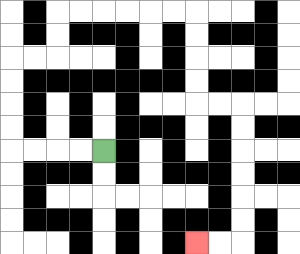{'start': '[4, 6]', 'end': '[8, 10]', 'path_directions': 'L,L,L,L,U,U,U,U,R,R,U,U,R,R,R,R,R,R,D,D,D,D,R,R,D,D,D,D,D,D,L,L', 'path_coordinates': '[[4, 6], [3, 6], [2, 6], [1, 6], [0, 6], [0, 5], [0, 4], [0, 3], [0, 2], [1, 2], [2, 2], [2, 1], [2, 0], [3, 0], [4, 0], [5, 0], [6, 0], [7, 0], [8, 0], [8, 1], [8, 2], [8, 3], [8, 4], [9, 4], [10, 4], [10, 5], [10, 6], [10, 7], [10, 8], [10, 9], [10, 10], [9, 10], [8, 10]]'}